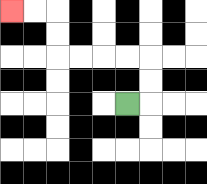{'start': '[5, 4]', 'end': '[0, 0]', 'path_directions': 'R,U,U,L,L,L,L,U,U,L,L', 'path_coordinates': '[[5, 4], [6, 4], [6, 3], [6, 2], [5, 2], [4, 2], [3, 2], [2, 2], [2, 1], [2, 0], [1, 0], [0, 0]]'}